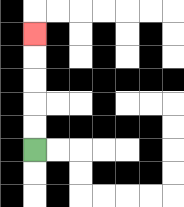{'start': '[1, 6]', 'end': '[1, 1]', 'path_directions': 'U,U,U,U,U', 'path_coordinates': '[[1, 6], [1, 5], [1, 4], [1, 3], [1, 2], [1, 1]]'}